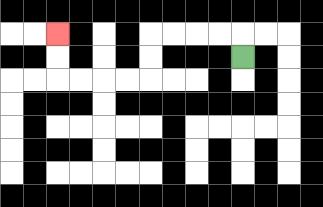{'start': '[10, 2]', 'end': '[2, 1]', 'path_directions': 'U,L,L,L,L,D,D,L,L,L,L,U,U', 'path_coordinates': '[[10, 2], [10, 1], [9, 1], [8, 1], [7, 1], [6, 1], [6, 2], [6, 3], [5, 3], [4, 3], [3, 3], [2, 3], [2, 2], [2, 1]]'}